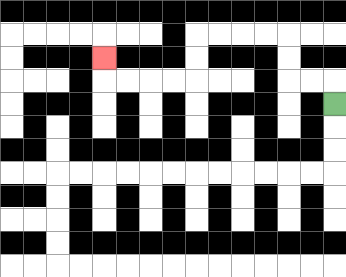{'start': '[14, 4]', 'end': '[4, 2]', 'path_directions': 'U,L,L,U,U,L,L,L,L,D,D,L,L,L,L,U', 'path_coordinates': '[[14, 4], [14, 3], [13, 3], [12, 3], [12, 2], [12, 1], [11, 1], [10, 1], [9, 1], [8, 1], [8, 2], [8, 3], [7, 3], [6, 3], [5, 3], [4, 3], [4, 2]]'}